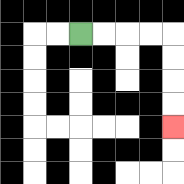{'start': '[3, 1]', 'end': '[7, 5]', 'path_directions': 'R,R,R,R,D,D,D,D', 'path_coordinates': '[[3, 1], [4, 1], [5, 1], [6, 1], [7, 1], [7, 2], [7, 3], [7, 4], [7, 5]]'}